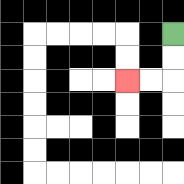{'start': '[7, 1]', 'end': '[5, 3]', 'path_directions': 'D,D,L,L', 'path_coordinates': '[[7, 1], [7, 2], [7, 3], [6, 3], [5, 3]]'}